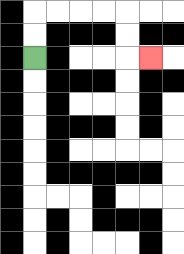{'start': '[1, 2]', 'end': '[6, 2]', 'path_directions': 'U,U,R,R,R,R,D,D,R', 'path_coordinates': '[[1, 2], [1, 1], [1, 0], [2, 0], [3, 0], [4, 0], [5, 0], [5, 1], [5, 2], [6, 2]]'}